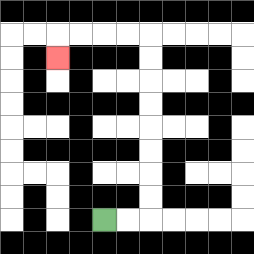{'start': '[4, 9]', 'end': '[2, 2]', 'path_directions': 'R,R,U,U,U,U,U,U,U,U,L,L,L,L,D', 'path_coordinates': '[[4, 9], [5, 9], [6, 9], [6, 8], [6, 7], [6, 6], [6, 5], [6, 4], [6, 3], [6, 2], [6, 1], [5, 1], [4, 1], [3, 1], [2, 1], [2, 2]]'}